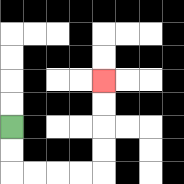{'start': '[0, 5]', 'end': '[4, 3]', 'path_directions': 'D,D,R,R,R,R,U,U,U,U', 'path_coordinates': '[[0, 5], [0, 6], [0, 7], [1, 7], [2, 7], [3, 7], [4, 7], [4, 6], [4, 5], [4, 4], [4, 3]]'}